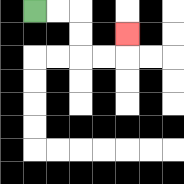{'start': '[1, 0]', 'end': '[5, 1]', 'path_directions': 'R,R,D,D,R,R,U', 'path_coordinates': '[[1, 0], [2, 0], [3, 0], [3, 1], [3, 2], [4, 2], [5, 2], [5, 1]]'}